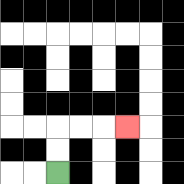{'start': '[2, 7]', 'end': '[5, 5]', 'path_directions': 'U,U,R,R,R', 'path_coordinates': '[[2, 7], [2, 6], [2, 5], [3, 5], [4, 5], [5, 5]]'}